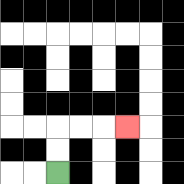{'start': '[2, 7]', 'end': '[5, 5]', 'path_directions': 'U,U,R,R,R', 'path_coordinates': '[[2, 7], [2, 6], [2, 5], [3, 5], [4, 5], [5, 5]]'}